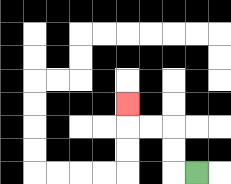{'start': '[8, 7]', 'end': '[5, 4]', 'path_directions': 'L,U,U,L,L,U', 'path_coordinates': '[[8, 7], [7, 7], [7, 6], [7, 5], [6, 5], [5, 5], [5, 4]]'}